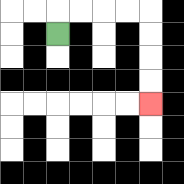{'start': '[2, 1]', 'end': '[6, 4]', 'path_directions': 'U,R,R,R,R,D,D,D,D', 'path_coordinates': '[[2, 1], [2, 0], [3, 0], [4, 0], [5, 0], [6, 0], [6, 1], [6, 2], [6, 3], [6, 4]]'}